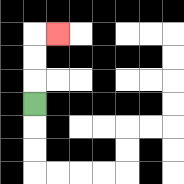{'start': '[1, 4]', 'end': '[2, 1]', 'path_directions': 'U,U,U,R', 'path_coordinates': '[[1, 4], [1, 3], [1, 2], [1, 1], [2, 1]]'}